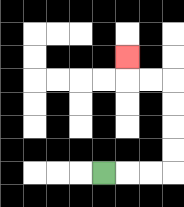{'start': '[4, 7]', 'end': '[5, 2]', 'path_directions': 'R,R,R,U,U,U,U,L,L,U', 'path_coordinates': '[[4, 7], [5, 7], [6, 7], [7, 7], [7, 6], [7, 5], [7, 4], [7, 3], [6, 3], [5, 3], [5, 2]]'}